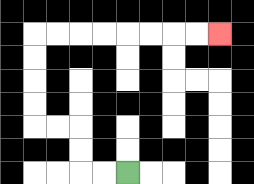{'start': '[5, 7]', 'end': '[9, 1]', 'path_directions': 'L,L,U,U,L,L,U,U,U,U,R,R,R,R,R,R,R,R', 'path_coordinates': '[[5, 7], [4, 7], [3, 7], [3, 6], [3, 5], [2, 5], [1, 5], [1, 4], [1, 3], [1, 2], [1, 1], [2, 1], [3, 1], [4, 1], [5, 1], [6, 1], [7, 1], [8, 1], [9, 1]]'}